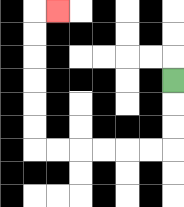{'start': '[7, 3]', 'end': '[2, 0]', 'path_directions': 'D,D,D,L,L,L,L,L,L,U,U,U,U,U,U,R', 'path_coordinates': '[[7, 3], [7, 4], [7, 5], [7, 6], [6, 6], [5, 6], [4, 6], [3, 6], [2, 6], [1, 6], [1, 5], [1, 4], [1, 3], [1, 2], [1, 1], [1, 0], [2, 0]]'}